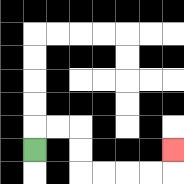{'start': '[1, 6]', 'end': '[7, 6]', 'path_directions': 'U,R,R,D,D,R,R,R,R,U', 'path_coordinates': '[[1, 6], [1, 5], [2, 5], [3, 5], [3, 6], [3, 7], [4, 7], [5, 7], [6, 7], [7, 7], [7, 6]]'}